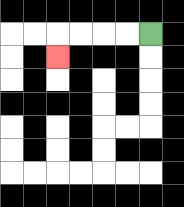{'start': '[6, 1]', 'end': '[2, 2]', 'path_directions': 'L,L,L,L,D', 'path_coordinates': '[[6, 1], [5, 1], [4, 1], [3, 1], [2, 1], [2, 2]]'}